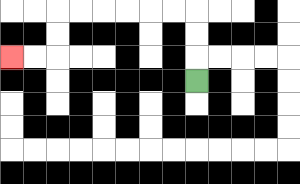{'start': '[8, 3]', 'end': '[0, 2]', 'path_directions': 'U,U,U,L,L,L,L,L,L,D,D,L,L', 'path_coordinates': '[[8, 3], [8, 2], [8, 1], [8, 0], [7, 0], [6, 0], [5, 0], [4, 0], [3, 0], [2, 0], [2, 1], [2, 2], [1, 2], [0, 2]]'}